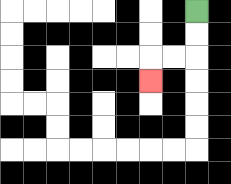{'start': '[8, 0]', 'end': '[6, 3]', 'path_directions': 'D,D,L,L,D', 'path_coordinates': '[[8, 0], [8, 1], [8, 2], [7, 2], [6, 2], [6, 3]]'}